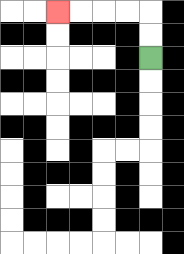{'start': '[6, 2]', 'end': '[2, 0]', 'path_directions': 'U,U,L,L,L,L', 'path_coordinates': '[[6, 2], [6, 1], [6, 0], [5, 0], [4, 0], [3, 0], [2, 0]]'}